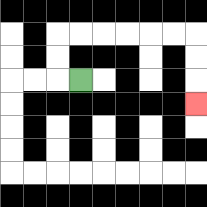{'start': '[3, 3]', 'end': '[8, 4]', 'path_directions': 'L,U,U,R,R,R,R,R,R,D,D,D', 'path_coordinates': '[[3, 3], [2, 3], [2, 2], [2, 1], [3, 1], [4, 1], [5, 1], [6, 1], [7, 1], [8, 1], [8, 2], [8, 3], [8, 4]]'}